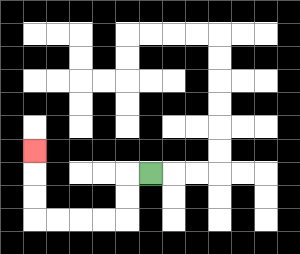{'start': '[6, 7]', 'end': '[1, 6]', 'path_directions': 'L,D,D,L,L,L,L,U,U,U', 'path_coordinates': '[[6, 7], [5, 7], [5, 8], [5, 9], [4, 9], [3, 9], [2, 9], [1, 9], [1, 8], [1, 7], [1, 6]]'}